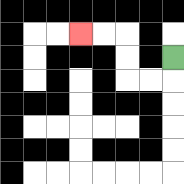{'start': '[7, 2]', 'end': '[3, 1]', 'path_directions': 'D,L,L,U,U,L,L', 'path_coordinates': '[[7, 2], [7, 3], [6, 3], [5, 3], [5, 2], [5, 1], [4, 1], [3, 1]]'}